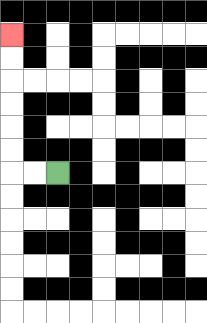{'start': '[2, 7]', 'end': '[0, 1]', 'path_directions': 'L,L,U,U,U,U,U,U', 'path_coordinates': '[[2, 7], [1, 7], [0, 7], [0, 6], [0, 5], [0, 4], [0, 3], [0, 2], [0, 1]]'}